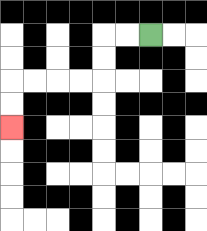{'start': '[6, 1]', 'end': '[0, 5]', 'path_directions': 'L,L,D,D,L,L,L,L,D,D', 'path_coordinates': '[[6, 1], [5, 1], [4, 1], [4, 2], [4, 3], [3, 3], [2, 3], [1, 3], [0, 3], [0, 4], [0, 5]]'}